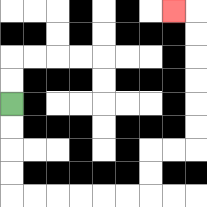{'start': '[0, 4]', 'end': '[7, 0]', 'path_directions': 'D,D,D,D,R,R,R,R,R,R,U,U,R,R,U,U,U,U,U,U,L', 'path_coordinates': '[[0, 4], [0, 5], [0, 6], [0, 7], [0, 8], [1, 8], [2, 8], [3, 8], [4, 8], [5, 8], [6, 8], [6, 7], [6, 6], [7, 6], [8, 6], [8, 5], [8, 4], [8, 3], [8, 2], [8, 1], [8, 0], [7, 0]]'}